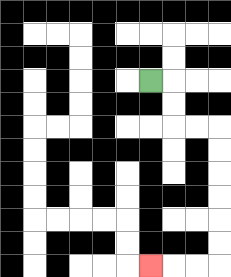{'start': '[6, 3]', 'end': '[6, 11]', 'path_directions': 'R,D,D,R,R,D,D,D,D,D,D,L,L,L', 'path_coordinates': '[[6, 3], [7, 3], [7, 4], [7, 5], [8, 5], [9, 5], [9, 6], [9, 7], [9, 8], [9, 9], [9, 10], [9, 11], [8, 11], [7, 11], [6, 11]]'}